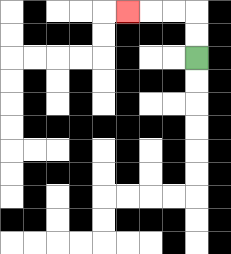{'start': '[8, 2]', 'end': '[5, 0]', 'path_directions': 'U,U,L,L,L', 'path_coordinates': '[[8, 2], [8, 1], [8, 0], [7, 0], [6, 0], [5, 0]]'}